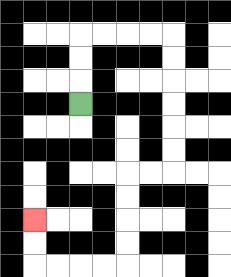{'start': '[3, 4]', 'end': '[1, 9]', 'path_directions': 'U,U,U,R,R,R,R,D,D,D,D,D,D,L,L,D,D,D,D,L,L,L,L,U,U', 'path_coordinates': '[[3, 4], [3, 3], [3, 2], [3, 1], [4, 1], [5, 1], [6, 1], [7, 1], [7, 2], [7, 3], [7, 4], [7, 5], [7, 6], [7, 7], [6, 7], [5, 7], [5, 8], [5, 9], [5, 10], [5, 11], [4, 11], [3, 11], [2, 11], [1, 11], [1, 10], [1, 9]]'}